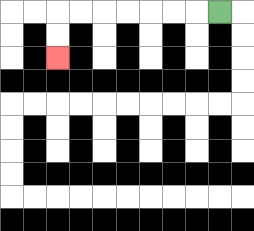{'start': '[9, 0]', 'end': '[2, 2]', 'path_directions': 'L,L,L,L,L,L,L,D,D', 'path_coordinates': '[[9, 0], [8, 0], [7, 0], [6, 0], [5, 0], [4, 0], [3, 0], [2, 0], [2, 1], [2, 2]]'}